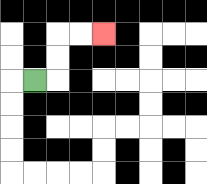{'start': '[1, 3]', 'end': '[4, 1]', 'path_directions': 'R,U,U,R,R', 'path_coordinates': '[[1, 3], [2, 3], [2, 2], [2, 1], [3, 1], [4, 1]]'}